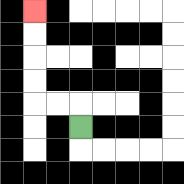{'start': '[3, 5]', 'end': '[1, 0]', 'path_directions': 'U,L,L,U,U,U,U', 'path_coordinates': '[[3, 5], [3, 4], [2, 4], [1, 4], [1, 3], [1, 2], [1, 1], [1, 0]]'}